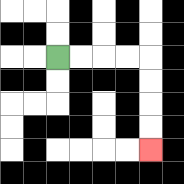{'start': '[2, 2]', 'end': '[6, 6]', 'path_directions': 'R,R,R,R,D,D,D,D', 'path_coordinates': '[[2, 2], [3, 2], [4, 2], [5, 2], [6, 2], [6, 3], [6, 4], [6, 5], [6, 6]]'}